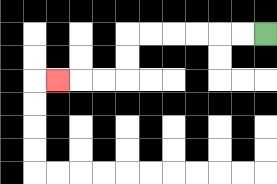{'start': '[11, 1]', 'end': '[2, 3]', 'path_directions': 'L,L,L,L,L,L,D,D,L,L,L', 'path_coordinates': '[[11, 1], [10, 1], [9, 1], [8, 1], [7, 1], [6, 1], [5, 1], [5, 2], [5, 3], [4, 3], [3, 3], [2, 3]]'}